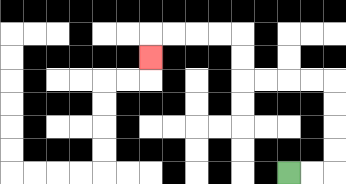{'start': '[12, 7]', 'end': '[6, 2]', 'path_directions': 'R,R,U,U,U,U,L,L,L,L,U,U,L,L,L,L,D', 'path_coordinates': '[[12, 7], [13, 7], [14, 7], [14, 6], [14, 5], [14, 4], [14, 3], [13, 3], [12, 3], [11, 3], [10, 3], [10, 2], [10, 1], [9, 1], [8, 1], [7, 1], [6, 1], [6, 2]]'}